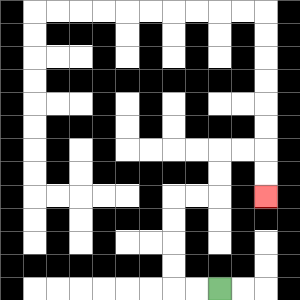{'start': '[9, 12]', 'end': '[11, 8]', 'path_directions': 'L,L,U,U,U,U,R,R,U,U,R,R,D,D', 'path_coordinates': '[[9, 12], [8, 12], [7, 12], [7, 11], [7, 10], [7, 9], [7, 8], [8, 8], [9, 8], [9, 7], [9, 6], [10, 6], [11, 6], [11, 7], [11, 8]]'}